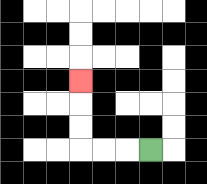{'start': '[6, 6]', 'end': '[3, 3]', 'path_directions': 'L,L,L,U,U,U', 'path_coordinates': '[[6, 6], [5, 6], [4, 6], [3, 6], [3, 5], [3, 4], [3, 3]]'}